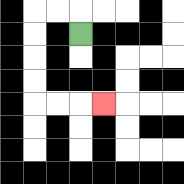{'start': '[3, 1]', 'end': '[4, 4]', 'path_directions': 'U,L,L,D,D,D,D,R,R,R', 'path_coordinates': '[[3, 1], [3, 0], [2, 0], [1, 0], [1, 1], [1, 2], [1, 3], [1, 4], [2, 4], [3, 4], [4, 4]]'}